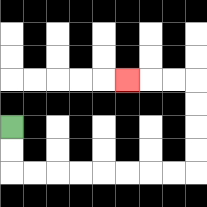{'start': '[0, 5]', 'end': '[5, 3]', 'path_directions': 'D,D,R,R,R,R,R,R,R,R,U,U,U,U,L,L,L', 'path_coordinates': '[[0, 5], [0, 6], [0, 7], [1, 7], [2, 7], [3, 7], [4, 7], [5, 7], [6, 7], [7, 7], [8, 7], [8, 6], [8, 5], [8, 4], [8, 3], [7, 3], [6, 3], [5, 3]]'}